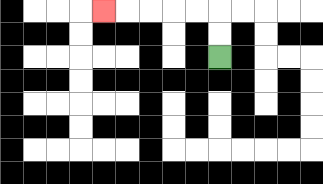{'start': '[9, 2]', 'end': '[4, 0]', 'path_directions': 'U,U,L,L,L,L,L', 'path_coordinates': '[[9, 2], [9, 1], [9, 0], [8, 0], [7, 0], [6, 0], [5, 0], [4, 0]]'}